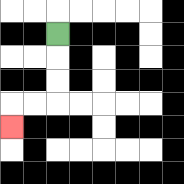{'start': '[2, 1]', 'end': '[0, 5]', 'path_directions': 'D,D,D,L,L,D', 'path_coordinates': '[[2, 1], [2, 2], [2, 3], [2, 4], [1, 4], [0, 4], [0, 5]]'}